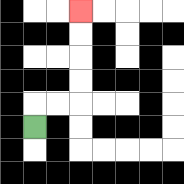{'start': '[1, 5]', 'end': '[3, 0]', 'path_directions': 'U,R,R,U,U,U,U', 'path_coordinates': '[[1, 5], [1, 4], [2, 4], [3, 4], [3, 3], [3, 2], [3, 1], [3, 0]]'}